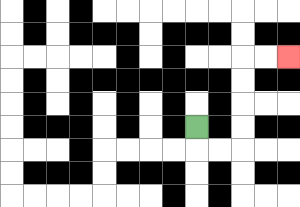{'start': '[8, 5]', 'end': '[12, 2]', 'path_directions': 'D,R,R,U,U,U,U,R,R', 'path_coordinates': '[[8, 5], [8, 6], [9, 6], [10, 6], [10, 5], [10, 4], [10, 3], [10, 2], [11, 2], [12, 2]]'}